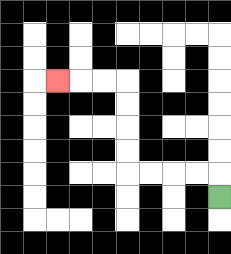{'start': '[9, 8]', 'end': '[2, 3]', 'path_directions': 'U,L,L,L,L,U,U,U,U,L,L,L', 'path_coordinates': '[[9, 8], [9, 7], [8, 7], [7, 7], [6, 7], [5, 7], [5, 6], [5, 5], [5, 4], [5, 3], [4, 3], [3, 3], [2, 3]]'}